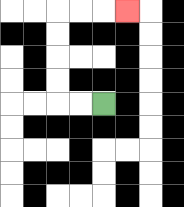{'start': '[4, 4]', 'end': '[5, 0]', 'path_directions': 'L,L,U,U,U,U,R,R,R', 'path_coordinates': '[[4, 4], [3, 4], [2, 4], [2, 3], [2, 2], [2, 1], [2, 0], [3, 0], [4, 0], [5, 0]]'}